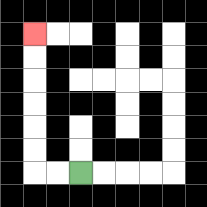{'start': '[3, 7]', 'end': '[1, 1]', 'path_directions': 'L,L,U,U,U,U,U,U', 'path_coordinates': '[[3, 7], [2, 7], [1, 7], [1, 6], [1, 5], [1, 4], [1, 3], [1, 2], [1, 1]]'}